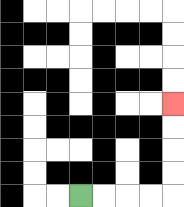{'start': '[3, 8]', 'end': '[7, 4]', 'path_directions': 'R,R,R,R,U,U,U,U', 'path_coordinates': '[[3, 8], [4, 8], [5, 8], [6, 8], [7, 8], [7, 7], [7, 6], [7, 5], [7, 4]]'}